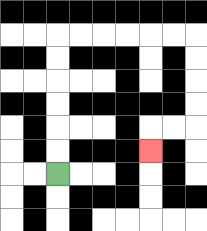{'start': '[2, 7]', 'end': '[6, 6]', 'path_directions': 'U,U,U,U,U,U,R,R,R,R,R,R,D,D,D,D,L,L,D', 'path_coordinates': '[[2, 7], [2, 6], [2, 5], [2, 4], [2, 3], [2, 2], [2, 1], [3, 1], [4, 1], [5, 1], [6, 1], [7, 1], [8, 1], [8, 2], [8, 3], [8, 4], [8, 5], [7, 5], [6, 5], [6, 6]]'}